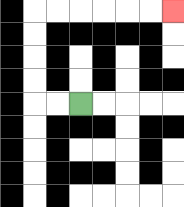{'start': '[3, 4]', 'end': '[7, 0]', 'path_directions': 'L,L,U,U,U,U,R,R,R,R,R,R', 'path_coordinates': '[[3, 4], [2, 4], [1, 4], [1, 3], [1, 2], [1, 1], [1, 0], [2, 0], [3, 0], [4, 0], [5, 0], [6, 0], [7, 0]]'}